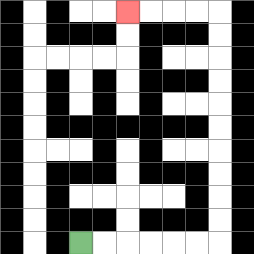{'start': '[3, 10]', 'end': '[5, 0]', 'path_directions': 'R,R,R,R,R,R,U,U,U,U,U,U,U,U,U,U,L,L,L,L', 'path_coordinates': '[[3, 10], [4, 10], [5, 10], [6, 10], [7, 10], [8, 10], [9, 10], [9, 9], [9, 8], [9, 7], [9, 6], [9, 5], [9, 4], [9, 3], [9, 2], [9, 1], [9, 0], [8, 0], [7, 0], [6, 0], [5, 0]]'}